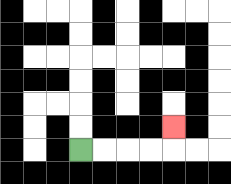{'start': '[3, 6]', 'end': '[7, 5]', 'path_directions': 'R,R,R,R,U', 'path_coordinates': '[[3, 6], [4, 6], [5, 6], [6, 6], [7, 6], [7, 5]]'}